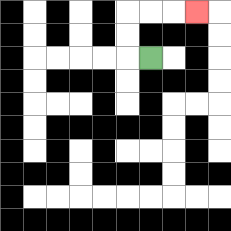{'start': '[6, 2]', 'end': '[8, 0]', 'path_directions': 'L,U,U,R,R,R', 'path_coordinates': '[[6, 2], [5, 2], [5, 1], [5, 0], [6, 0], [7, 0], [8, 0]]'}